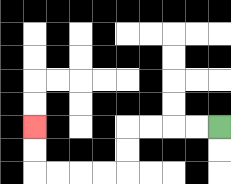{'start': '[9, 5]', 'end': '[1, 5]', 'path_directions': 'L,L,L,L,D,D,L,L,L,L,U,U', 'path_coordinates': '[[9, 5], [8, 5], [7, 5], [6, 5], [5, 5], [5, 6], [5, 7], [4, 7], [3, 7], [2, 7], [1, 7], [1, 6], [1, 5]]'}